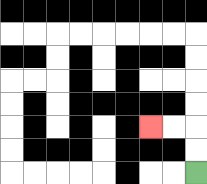{'start': '[8, 7]', 'end': '[6, 5]', 'path_directions': 'U,U,L,L', 'path_coordinates': '[[8, 7], [8, 6], [8, 5], [7, 5], [6, 5]]'}